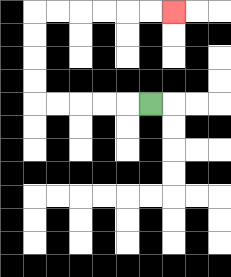{'start': '[6, 4]', 'end': '[7, 0]', 'path_directions': 'L,L,L,L,L,U,U,U,U,R,R,R,R,R,R', 'path_coordinates': '[[6, 4], [5, 4], [4, 4], [3, 4], [2, 4], [1, 4], [1, 3], [1, 2], [1, 1], [1, 0], [2, 0], [3, 0], [4, 0], [5, 0], [6, 0], [7, 0]]'}